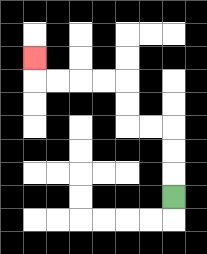{'start': '[7, 8]', 'end': '[1, 2]', 'path_directions': 'U,U,U,L,L,U,U,L,L,L,L,U', 'path_coordinates': '[[7, 8], [7, 7], [7, 6], [7, 5], [6, 5], [5, 5], [5, 4], [5, 3], [4, 3], [3, 3], [2, 3], [1, 3], [1, 2]]'}